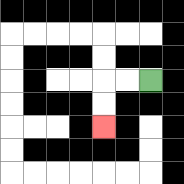{'start': '[6, 3]', 'end': '[4, 5]', 'path_directions': 'L,L,D,D', 'path_coordinates': '[[6, 3], [5, 3], [4, 3], [4, 4], [4, 5]]'}